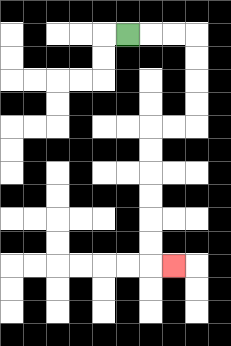{'start': '[5, 1]', 'end': '[7, 11]', 'path_directions': 'R,R,R,D,D,D,D,L,L,D,D,D,D,D,D,R', 'path_coordinates': '[[5, 1], [6, 1], [7, 1], [8, 1], [8, 2], [8, 3], [8, 4], [8, 5], [7, 5], [6, 5], [6, 6], [6, 7], [6, 8], [6, 9], [6, 10], [6, 11], [7, 11]]'}